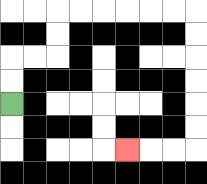{'start': '[0, 4]', 'end': '[5, 6]', 'path_directions': 'U,U,R,R,U,U,R,R,R,R,R,R,D,D,D,D,D,D,L,L,L', 'path_coordinates': '[[0, 4], [0, 3], [0, 2], [1, 2], [2, 2], [2, 1], [2, 0], [3, 0], [4, 0], [5, 0], [6, 0], [7, 0], [8, 0], [8, 1], [8, 2], [8, 3], [8, 4], [8, 5], [8, 6], [7, 6], [6, 6], [5, 6]]'}